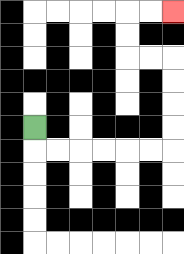{'start': '[1, 5]', 'end': '[7, 0]', 'path_directions': 'D,R,R,R,R,R,R,U,U,U,U,L,L,U,U,R,R', 'path_coordinates': '[[1, 5], [1, 6], [2, 6], [3, 6], [4, 6], [5, 6], [6, 6], [7, 6], [7, 5], [7, 4], [7, 3], [7, 2], [6, 2], [5, 2], [5, 1], [5, 0], [6, 0], [7, 0]]'}